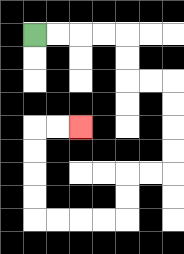{'start': '[1, 1]', 'end': '[3, 5]', 'path_directions': 'R,R,R,R,D,D,R,R,D,D,D,D,L,L,D,D,L,L,L,L,U,U,U,U,R,R', 'path_coordinates': '[[1, 1], [2, 1], [3, 1], [4, 1], [5, 1], [5, 2], [5, 3], [6, 3], [7, 3], [7, 4], [7, 5], [7, 6], [7, 7], [6, 7], [5, 7], [5, 8], [5, 9], [4, 9], [3, 9], [2, 9], [1, 9], [1, 8], [1, 7], [1, 6], [1, 5], [2, 5], [3, 5]]'}